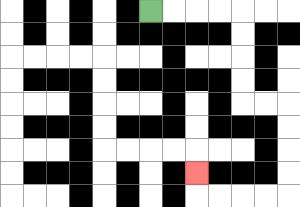{'start': '[6, 0]', 'end': '[8, 7]', 'path_directions': 'R,R,R,R,D,D,D,D,R,R,D,D,D,D,L,L,L,L,U', 'path_coordinates': '[[6, 0], [7, 0], [8, 0], [9, 0], [10, 0], [10, 1], [10, 2], [10, 3], [10, 4], [11, 4], [12, 4], [12, 5], [12, 6], [12, 7], [12, 8], [11, 8], [10, 8], [9, 8], [8, 8], [8, 7]]'}